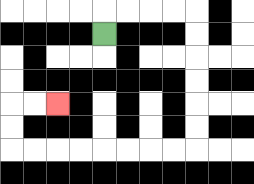{'start': '[4, 1]', 'end': '[2, 4]', 'path_directions': 'U,R,R,R,R,D,D,D,D,D,D,L,L,L,L,L,L,L,L,U,U,R,R', 'path_coordinates': '[[4, 1], [4, 0], [5, 0], [6, 0], [7, 0], [8, 0], [8, 1], [8, 2], [8, 3], [8, 4], [8, 5], [8, 6], [7, 6], [6, 6], [5, 6], [4, 6], [3, 6], [2, 6], [1, 6], [0, 6], [0, 5], [0, 4], [1, 4], [2, 4]]'}